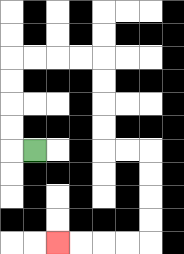{'start': '[1, 6]', 'end': '[2, 10]', 'path_directions': 'L,U,U,U,U,R,R,R,R,D,D,D,D,R,R,D,D,D,D,L,L,L,L', 'path_coordinates': '[[1, 6], [0, 6], [0, 5], [0, 4], [0, 3], [0, 2], [1, 2], [2, 2], [3, 2], [4, 2], [4, 3], [4, 4], [4, 5], [4, 6], [5, 6], [6, 6], [6, 7], [6, 8], [6, 9], [6, 10], [5, 10], [4, 10], [3, 10], [2, 10]]'}